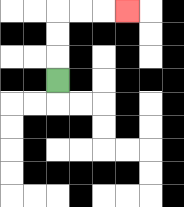{'start': '[2, 3]', 'end': '[5, 0]', 'path_directions': 'U,U,U,R,R,R', 'path_coordinates': '[[2, 3], [2, 2], [2, 1], [2, 0], [3, 0], [4, 0], [5, 0]]'}